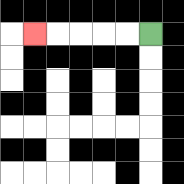{'start': '[6, 1]', 'end': '[1, 1]', 'path_directions': 'L,L,L,L,L', 'path_coordinates': '[[6, 1], [5, 1], [4, 1], [3, 1], [2, 1], [1, 1]]'}